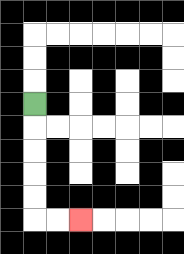{'start': '[1, 4]', 'end': '[3, 9]', 'path_directions': 'D,D,D,D,D,R,R', 'path_coordinates': '[[1, 4], [1, 5], [1, 6], [1, 7], [1, 8], [1, 9], [2, 9], [3, 9]]'}